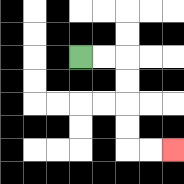{'start': '[3, 2]', 'end': '[7, 6]', 'path_directions': 'R,R,D,D,D,D,R,R', 'path_coordinates': '[[3, 2], [4, 2], [5, 2], [5, 3], [5, 4], [5, 5], [5, 6], [6, 6], [7, 6]]'}